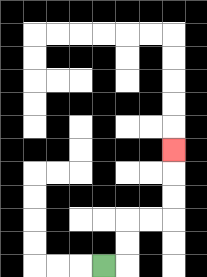{'start': '[4, 11]', 'end': '[7, 6]', 'path_directions': 'R,U,U,R,R,U,U,U', 'path_coordinates': '[[4, 11], [5, 11], [5, 10], [5, 9], [6, 9], [7, 9], [7, 8], [7, 7], [7, 6]]'}